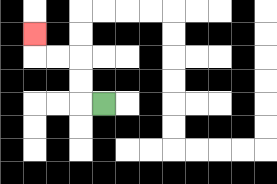{'start': '[4, 4]', 'end': '[1, 1]', 'path_directions': 'L,U,U,L,L,U', 'path_coordinates': '[[4, 4], [3, 4], [3, 3], [3, 2], [2, 2], [1, 2], [1, 1]]'}